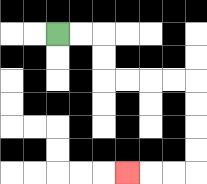{'start': '[2, 1]', 'end': '[5, 7]', 'path_directions': 'R,R,D,D,R,R,R,R,D,D,D,D,L,L,L', 'path_coordinates': '[[2, 1], [3, 1], [4, 1], [4, 2], [4, 3], [5, 3], [6, 3], [7, 3], [8, 3], [8, 4], [8, 5], [8, 6], [8, 7], [7, 7], [6, 7], [5, 7]]'}